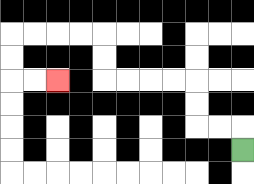{'start': '[10, 6]', 'end': '[2, 3]', 'path_directions': 'U,L,L,U,U,L,L,L,L,U,U,L,L,L,L,D,D,R,R', 'path_coordinates': '[[10, 6], [10, 5], [9, 5], [8, 5], [8, 4], [8, 3], [7, 3], [6, 3], [5, 3], [4, 3], [4, 2], [4, 1], [3, 1], [2, 1], [1, 1], [0, 1], [0, 2], [0, 3], [1, 3], [2, 3]]'}